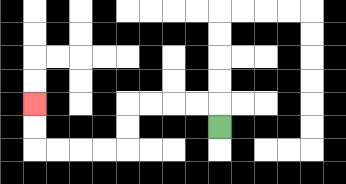{'start': '[9, 5]', 'end': '[1, 4]', 'path_directions': 'U,L,L,L,L,D,D,L,L,L,L,U,U', 'path_coordinates': '[[9, 5], [9, 4], [8, 4], [7, 4], [6, 4], [5, 4], [5, 5], [5, 6], [4, 6], [3, 6], [2, 6], [1, 6], [1, 5], [1, 4]]'}